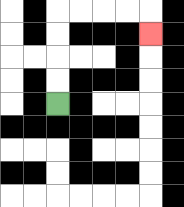{'start': '[2, 4]', 'end': '[6, 1]', 'path_directions': 'U,U,U,U,R,R,R,R,D', 'path_coordinates': '[[2, 4], [2, 3], [2, 2], [2, 1], [2, 0], [3, 0], [4, 0], [5, 0], [6, 0], [6, 1]]'}